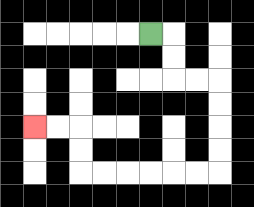{'start': '[6, 1]', 'end': '[1, 5]', 'path_directions': 'R,D,D,R,R,D,D,D,D,L,L,L,L,L,L,U,U,L,L', 'path_coordinates': '[[6, 1], [7, 1], [7, 2], [7, 3], [8, 3], [9, 3], [9, 4], [9, 5], [9, 6], [9, 7], [8, 7], [7, 7], [6, 7], [5, 7], [4, 7], [3, 7], [3, 6], [3, 5], [2, 5], [1, 5]]'}